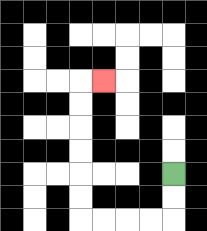{'start': '[7, 7]', 'end': '[4, 3]', 'path_directions': 'D,D,L,L,L,L,U,U,U,U,U,U,R', 'path_coordinates': '[[7, 7], [7, 8], [7, 9], [6, 9], [5, 9], [4, 9], [3, 9], [3, 8], [3, 7], [3, 6], [3, 5], [3, 4], [3, 3], [4, 3]]'}